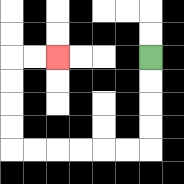{'start': '[6, 2]', 'end': '[2, 2]', 'path_directions': 'D,D,D,D,L,L,L,L,L,L,U,U,U,U,R,R', 'path_coordinates': '[[6, 2], [6, 3], [6, 4], [6, 5], [6, 6], [5, 6], [4, 6], [3, 6], [2, 6], [1, 6], [0, 6], [0, 5], [0, 4], [0, 3], [0, 2], [1, 2], [2, 2]]'}